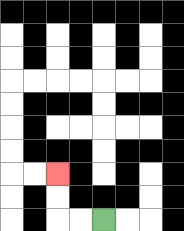{'start': '[4, 9]', 'end': '[2, 7]', 'path_directions': 'L,L,U,U', 'path_coordinates': '[[4, 9], [3, 9], [2, 9], [2, 8], [2, 7]]'}